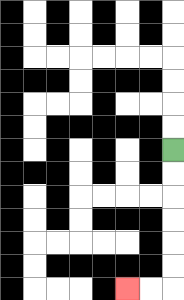{'start': '[7, 6]', 'end': '[5, 12]', 'path_directions': 'D,D,D,D,D,D,L,L', 'path_coordinates': '[[7, 6], [7, 7], [7, 8], [7, 9], [7, 10], [7, 11], [7, 12], [6, 12], [5, 12]]'}